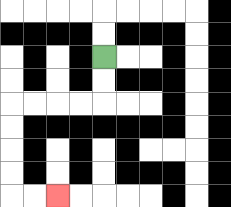{'start': '[4, 2]', 'end': '[2, 8]', 'path_directions': 'D,D,L,L,L,L,D,D,D,D,R,R', 'path_coordinates': '[[4, 2], [4, 3], [4, 4], [3, 4], [2, 4], [1, 4], [0, 4], [0, 5], [0, 6], [0, 7], [0, 8], [1, 8], [2, 8]]'}